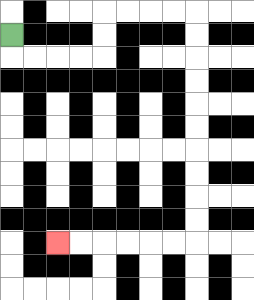{'start': '[0, 1]', 'end': '[2, 10]', 'path_directions': 'D,R,R,R,R,U,U,R,R,R,R,D,D,D,D,D,D,D,D,D,D,L,L,L,L,L,L', 'path_coordinates': '[[0, 1], [0, 2], [1, 2], [2, 2], [3, 2], [4, 2], [4, 1], [4, 0], [5, 0], [6, 0], [7, 0], [8, 0], [8, 1], [8, 2], [8, 3], [8, 4], [8, 5], [8, 6], [8, 7], [8, 8], [8, 9], [8, 10], [7, 10], [6, 10], [5, 10], [4, 10], [3, 10], [2, 10]]'}